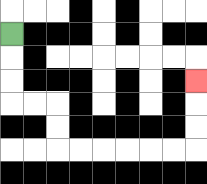{'start': '[0, 1]', 'end': '[8, 3]', 'path_directions': 'D,D,D,R,R,D,D,R,R,R,R,R,R,U,U,U', 'path_coordinates': '[[0, 1], [0, 2], [0, 3], [0, 4], [1, 4], [2, 4], [2, 5], [2, 6], [3, 6], [4, 6], [5, 6], [6, 6], [7, 6], [8, 6], [8, 5], [8, 4], [8, 3]]'}